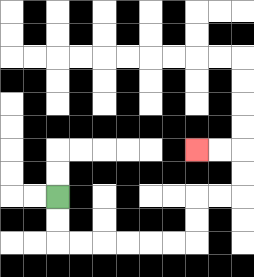{'start': '[2, 8]', 'end': '[8, 6]', 'path_directions': 'D,D,R,R,R,R,R,R,U,U,R,R,U,U,L,L', 'path_coordinates': '[[2, 8], [2, 9], [2, 10], [3, 10], [4, 10], [5, 10], [6, 10], [7, 10], [8, 10], [8, 9], [8, 8], [9, 8], [10, 8], [10, 7], [10, 6], [9, 6], [8, 6]]'}